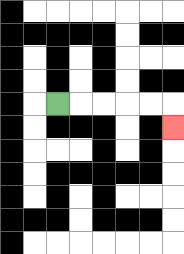{'start': '[2, 4]', 'end': '[7, 5]', 'path_directions': 'R,R,R,R,R,D', 'path_coordinates': '[[2, 4], [3, 4], [4, 4], [5, 4], [6, 4], [7, 4], [7, 5]]'}